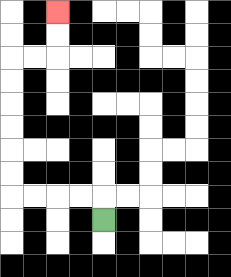{'start': '[4, 9]', 'end': '[2, 0]', 'path_directions': 'U,L,L,L,L,U,U,U,U,U,U,R,R,U,U', 'path_coordinates': '[[4, 9], [4, 8], [3, 8], [2, 8], [1, 8], [0, 8], [0, 7], [0, 6], [0, 5], [0, 4], [0, 3], [0, 2], [1, 2], [2, 2], [2, 1], [2, 0]]'}